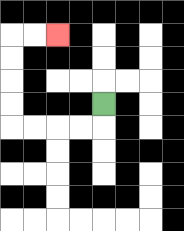{'start': '[4, 4]', 'end': '[2, 1]', 'path_directions': 'D,L,L,L,L,U,U,U,U,R,R', 'path_coordinates': '[[4, 4], [4, 5], [3, 5], [2, 5], [1, 5], [0, 5], [0, 4], [0, 3], [0, 2], [0, 1], [1, 1], [2, 1]]'}